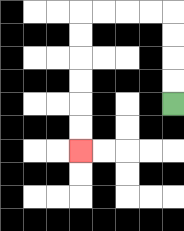{'start': '[7, 4]', 'end': '[3, 6]', 'path_directions': 'U,U,U,U,L,L,L,L,D,D,D,D,D,D', 'path_coordinates': '[[7, 4], [7, 3], [7, 2], [7, 1], [7, 0], [6, 0], [5, 0], [4, 0], [3, 0], [3, 1], [3, 2], [3, 3], [3, 4], [3, 5], [3, 6]]'}